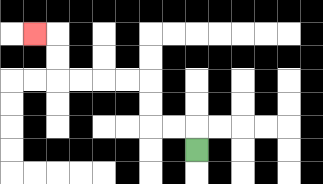{'start': '[8, 6]', 'end': '[1, 1]', 'path_directions': 'U,L,L,U,U,L,L,L,L,U,U,L', 'path_coordinates': '[[8, 6], [8, 5], [7, 5], [6, 5], [6, 4], [6, 3], [5, 3], [4, 3], [3, 3], [2, 3], [2, 2], [2, 1], [1, 1]]'}